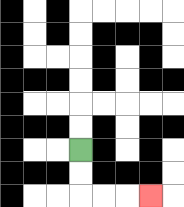{'start': '[3, 6]', 'end': '[6, 8]', 'path_directions': 'D,D,R,R,R', 'path_coordinates': '[[3, 6], [3, 7], [3, 8], [4, 8], [5, 8], [6, 8]]'}